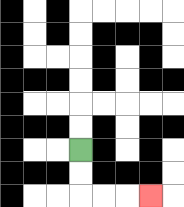{'start': '[3, 6]', 'end': '[6, 8]', 'path_directions': 'D,D,R,R,R', 'path_coordinates': '[[3, 6], [3, 7], [3, 8], [4, 8], [5, 8], [6, 8]]'}